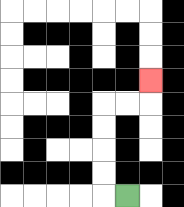{'start': '[5, 8]', 'end': '[6, 3]', 'path_directions': 'L,U,U,U,U,R,R,U', 'path_coordinates': '[[5, 8], [4, 8], [4, 7], [4, 6], [4, 5], [4, 4], [5, 4], [6, 4], [6, 3]]'}